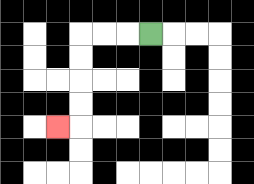{'start': '[6, 1]', 'end': '[2, 5]', 'path_directions': 'L,L,L,D,D,D,D,L', 'path_coordinates': '[[6, 1], [5, 1], [4, 1], [3, 1], [3, 2], [3, 3], [3, 4], [3, 5], [2, 5]]'}